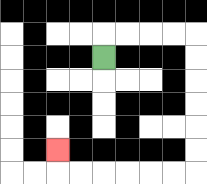{'start': '[4, 2]', 'end': '[2, 6]', 'path_directions': 'U,R,R,R,R,D,D,D,D,D,D,L,L,L,L,L,L,U', 'path_coordinates': '[[4, 2], [4, 1], [5, 1], [6, 1], [7, 1], [8, 1], [8, 2], [8, 3], [8, 4], [8, 5], [8, 6], [8, 7], [7, 7], [6, 7], [5, 7], [4, 7], [3, 7], [2, 7], [2, 6]]'}